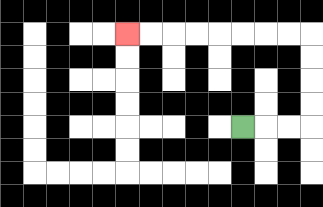{'start': '[10, 5]', 'end': '[5, 1]', 'path_directions': 'R,R,R,U,U,U,U,L,L,L,L,L,L,L,L', 'path_coordinates': '[[10, 5], [11, 5], [12, 5], [13, 5], [13, 4], [13, 3], [13, 2], [13, 1], [12, 1], [11, 1], [10, 1], [9, 1], [8, 1], [7, 1], [6, 1], [5, 1]]'}